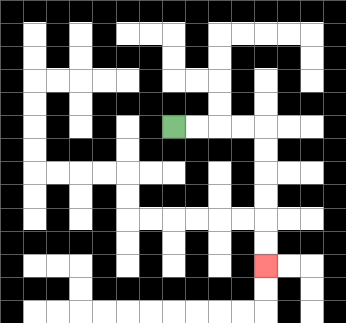{'start': '[7, 5]', 'end': '[11, 11]', 'path_directions': 'R,R,R,R,D,D,D,D,D,D', 'path_coordinates': '[[7, 5], [8, 5], [9, 5], [10, 5], [11, 5], [11, 6], [11, 7], [11, 8], [11, 9], [11, 10], [11, 11]]'}